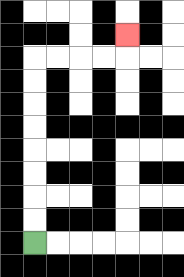{'start': '[1, 10]', 'end': '[5, 1]', 'path_directions': 'U,U,U,U,U,U,U,U,R,R,R,R,U', 'path_coordinates': '[[1, 10], [1, 9], [1, 8], [1, 7], [1, 6], [1, 5], [1, 4], [1, 3], [1, 2], [2, 2], [3, 2], [4, 2], [5, 2], [5, 1]]'}